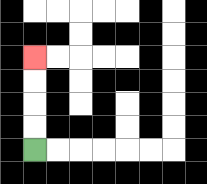{'start': '[1, 6]', 'end': '[1, 2]', 'path_directions': 'U,U,U,U', 'path_coordinates': '[[1, 6], [1, 5], [1, 4], [1, 3], [1, 2]]'}